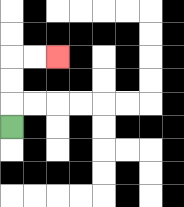{'start': '[0, 5]', 'end': '[2, 2]', 'path_directions': 'U,U,U,R,R', 'path_coordinates': '[[0, 5], [0, 4], [0, 3], [0, 2], [1, 2], [2, 2]]'}